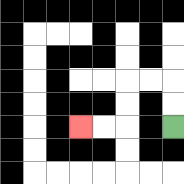{'start': '[7, 5]', 'end': '[3, 5]', 'path_directions': 'U,U,L,L,D,D,L,L', 'path_coordinates': '[[7, 5], [7, 4], [7, 3], [6, 3], [5, 3], [5, 4], [5, 5], [4, 5], [3, 5]]'}